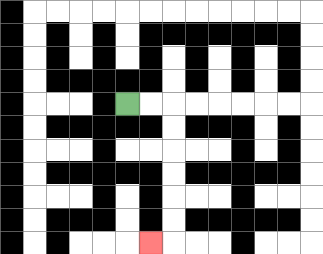{'start': '[5, 4]', 'end': '[6, 10]', 'path_directions': 'R,R,D,D,D,D,D,D,L', 'path_coordinates': '[[5, 4], [6, 4], [7, 4], [7, 5], [7, 6], [7, 7], [7, 8], [7, 9], [7, 10], [6, 10]]'}